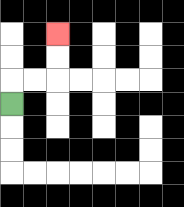{'start': '[0, 4]', 'end': '[2, 1]', 'path_directions': 'U,R,R,U,U', 'path_coordinates': '[[0, 4], [0, 3], [1, 3], [2, 3], [2, 2], [2, 1]]'}